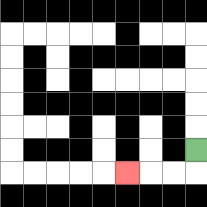{'start': '[8, 6]', 'end': '[5, 7]', 'path_directions': 'D,L,L,L', 'path_coordinates': '[[8, 6], [8, 7], [7, 7], [6, 7], [5, 7]]'}